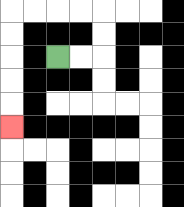{'start': '[2, 2]', 'end': '[0, 5]', 'path_directions': 'R,R,U,U,L,L,L,L,D,D,D,D,D', 'path_coordinates': '[[2, 2], [3, 2], [4, 2], [4, 1], [4, 0], [3, 0], [2, 0], [1, 0], [0, 0], [0, 1], [0, 2], [0, 3], [0, 4], [0, 5]]'}